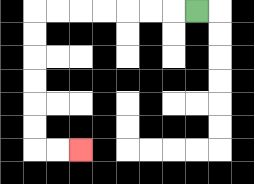{'start': '[8, 0]', 'end': '[3, 6]', 'path_directions': 'L,L,L,L,L,L,L,D,D,D,D,D,D,R,R', 'path_coordinates': '[[8, 0], [7, 0], [6, 0], [5, 0], [4, 0], [3, 0], [2, 0], [1, 0], [1, 1], [1, 2], [1, 3], [1, 4], [1, 5], [1, 6], [2, 6], [3, 6]]'}